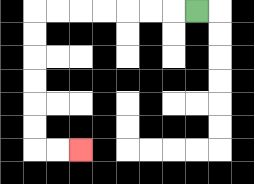{'start': '[8, 0]', 'end': '[3, 6]', 'path_directions': 'L,L,L,L,L,L,L,D,D,D,D,D,D,R,R', 'path_coordinates': '[[8, 0], [7, 0], [6, 0], [5, 0], [4, 0], [3, 0], [2, 0], [1, 0], [1, 1], [1, 2], [1, 3], [1, 4], [1, 5], [1, 6], [2, 6], [3, 6]]'}